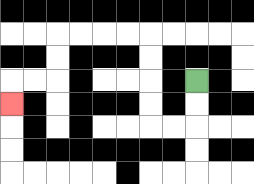{'start': '[8, 3]', 'end': '[0, 4]', 'path_directions': 'D,D,L,L,U,U,U,U,L,L,L,L,D,D,L,L,D', 'path_coordinates': '[[8, 3], [8, 4], [8, 5], [7, 5], [6, 5], [6, 4], [6, 3], [6, 2], [6, 1], [5, 1], [4, 1], [3, 1], [2, 1], [2, 2], [2, 3], [1, 3], [0, 3], [0, 4]]'}